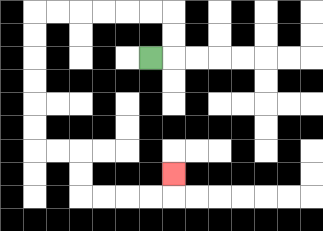{'start': '[6, 2]', 'end': '[7, 7]', 'path_directions': 'R,U,U,L,L,L,L,L,L,D,D,D,D,D,D,R,R,D,D,R,R,R,R,U', 'path_coordinates': '[[6, 2], [7, 2], [7, 1], [7, 0], [6, 0], [5, 0], [4, 0], [3, 0], [2, 0], [1, 0], [1, 1], [1, 2], [1, 3], [1, 4], [1, 5], [1, 6], [2, 6], [3, 6], [3, 7], [3, 8], [4, 8], [5, 8], [6, 8], [7, 8], [7, 7]]'}